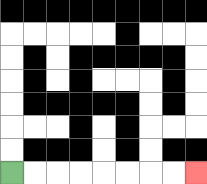{'start': '[0, 7]', 'end': '[8, 7]', 'path_directions': 'R,R,R,R,R,R,R,R', 'path_coordinates': '[[0, 7], [1, 7], [2, 7], [3, 7], [4, 7], [5, 7], [6, 7], [7, 7], [8, 7]]'}